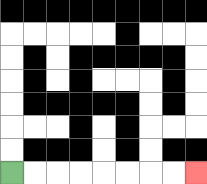{'start': '[0, 7]', 'end': '[8, 7]', 'path_directions': 'R,R,R,R,R,R,R,R', 'path_coordinates': '[[0, 7], [1, 7], [2, 7], [3, 7], [4, 7], [5, 7], [6, 7], [7, 7], [8, 7]]'}